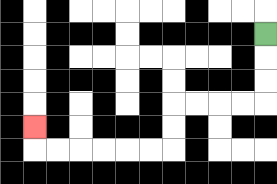{'start': '[11, 1]', 'end': '[1, 5]', 'path_directions': 'D,D,D,L,L,L,L,D,D,L,L,L,L,L,L,U', 'path_coordinates': '[[11, 1], [11, 2], [11, 3], [11, 4], [10, 4], [9, 4], [8, 4], [7, 4], [7, 5], [7, 6], [6, 6], [5, 6], [4, 6], [3, 6], [2, 6], [1, 6], [1, 5]]'}